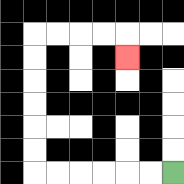{'start': '[7, 7]', 'end': '[5, 2]', 'path_directions': 'L,L,L,L,L,L,U,U,U,U,U,U,R,R,R,R,D', 'path_coordinates': '[[7, 7], [6, 7], [5, 7], [4, 7], [3, 7], [2, 7], [1, 7], [1, 6], [1, 5], [1, 4], [1, 3], [1, 2], [1, 1], [2, 1], [3, 1], [4, 1], [5, 1], [5, 2]]'}